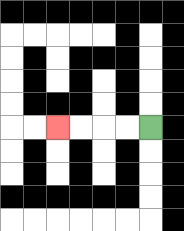{'start': '[6, 5]', 'end': '[2, 5]', 'path_directions': 'L,L,L,L', 'path_coordinates': '[[6, 5], [5, 5], [4, 5], [3, 5], [2, 5]]'}